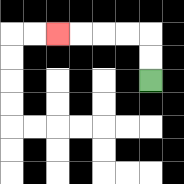{'start': '[6, 3]', 'end': '[2, 1]', 'path_directions': 'U,U,L,L,L,L', 'path_coordinates': '[[6, 3], [6, 2], [6, 1], [5, 1], [4, 1], [3, 1], [2, 1]]'}